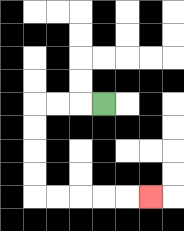{'start': '[4, 4]', 'end': '[6, 8]', 'path_directions': 'L,L,L,D,D,D,D,R,R,R,R,R', 'path_coordinates': '[[4, 4], [3, 4], [2, 4], [1, 4], [1, 5], [1, 6], [1, 7], [1, 8], [2, 8], [3, 8], [4, 8], [5, 8], [6, 8]]'}